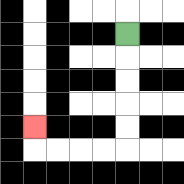{'start': '[5, 1]', 'end': '[1, 5]', 'path_directions': 'D,D,D,D,D,L,L,L,L,U', 'path_coordinates': '[[5, 1], [5, 2], [5, 3], [5, 4], [5, 5], [5, 6], [4, 6], [3, 6], [2, 6], [1, 6], [1, 5]]'}